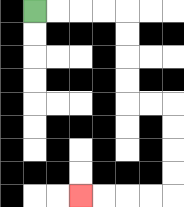{'start': '[1, 0]', 'end': '[3, 8]', 'path_directions': 'R,R,R,R,D,D,D,D,R,R,D,D,D,D,L,L,L,L', 'path_coordinates': '[[1, 0], [2, 0], [3, 0], [4, 0], [5, 0], [5, 1], [5, 2], [5, 3], [5, 4], [6, 4], [7, 4], [7, 5], [7, 6], [7, 7], [7, 8], [6, 8], [5, 8], [4, 8], [3, 8]]'}